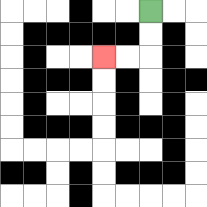{'start': '[6, 0]', 'end': '[4, 2]', 'path_directions': 'D,D,L,L', 'path_coordinates': '[[6, 0], [6, 1], [6, 2], [5, 2], [4, 2]]'}